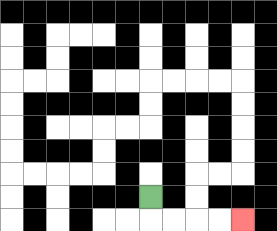{'start': '[6, 8]', 'end': '[10, 9]', 'path_directions': 'D,R,R,R,R', 'path_coordinates': '[[6, 8], [6, 9], [7, 9], [8, 9], [9, 9], [10, 9]]'}